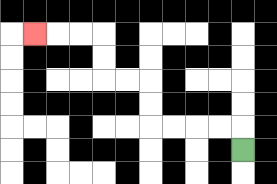{'start': '[10, 6]', 'end': '[1, 1]', 'path_directions': 'U,L,L,L,L,U,U,L,L,U,U,L,L,L', 'path_coordinates': '[[10, 6], [10, 5], [9, 5], [8, 5], [7, 5], [6, 5], [6, 4], [6, 3], [5, 3], [4, 3], [4, 2], [4, 1], [3, 1], [2, 1], [1, 1]]'}